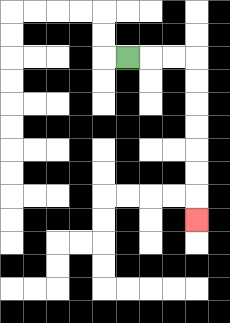{'start': '[5, 2]', 'end': '[8, 9]', 'path_directions': 'R,R,R,D,D,D,D,D,D,D', 'path_coordinates': '[[5, 2], [6, 2], [7, 2], [8, 2], [8, 3], [8, 4], [8, 5], [8, 6], [8, 7], [8, 8], [8, 9]]'}